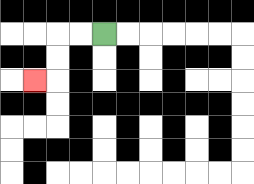{'start': '[4, 1]', 'end': '[1, 3]', 'path_directions': 'L,L,D,D,L', 'path_coordinates': '[[4, 1], [3, 1], [2, 1], [2, 2], [2, 3], [1, 3]]'}